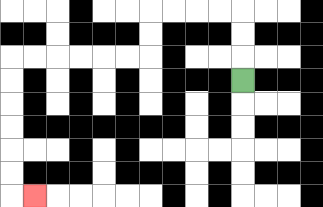{'start': '[10, 3]', 'end': '[1, 8]', 'path_directions': 'U,U,U,L,L,L,L,D,D,L,L,L,L,L,L,D,D,D,D,D,D,R', 'path_coordinates': '[[10, 3], [10, 2], [10, 1], [10, 0], [9, 0], [8, 0], [7, 0], [6, 0], [6, 1], [6, 2], [5, 2], [4, 2], [3, 2], [2, 2], [1, 2], [0, 2], [0, 3], [0, 4], [0, 5], [0, 6], [0, 7], [0, 8], [1, 8]]'}